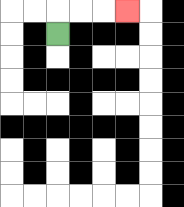{'start': '[2, 1]', 'end': '[5, 0]', 'path_directions': 'U,R,R,R', 'path_coordinates': '[[2, 1], [2, 0], [3, 0], [4, 0], [5, 0]]'}